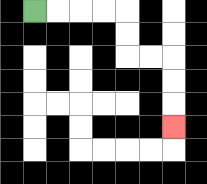{'start': '[1, 0]', 'end': '[7, 5]', 'path_directions': 'R,R,R,R,D,D,R,R,D,D,D', 'path_coordinates': '[[1, 0], [2, 0], [3, 0], [4, 0], [5, 0], [5, 1], [5, 2], [6, 2], [7, 2], [7, 3], [7, 4], [7, 5]]'}